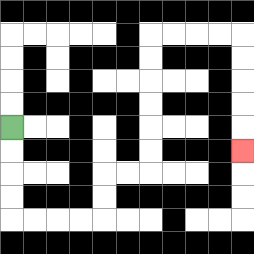{'start': '[0, 5]', 'end': '[10, 6]', 'path_directions': 'D,D,D,D,R,R,R,R,U,U,R,R,U,U,U,U,U,U,R,R,R,R,D,D,D,D,D', 'path_coordinates': '[[0, 5], [0, 6], [0, 7], [0, 8], [0, 9], [1, 9], [2, 9], [3, 9], [4, 9], [4, 8], [4, 7], [5, 7], [6, 7], [6, 6], [6, 5], [6, 4], [6, 3], [6, 2], [6, 1], [7, 1], [8, 1], [9, 1], [10, 1], [10, 2], [10, 3], [10, 4], [10, 5], [10, 6]]'}